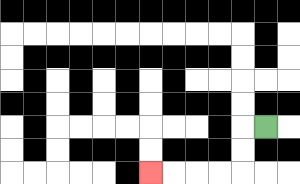{'start': '[11, 5]', 'end': '[6, 7]', 'path_directions': 'L,D,D,L,L,L,L', 'path_coordinates': '[[11, 5], [10, 5], [10, 6], [10, 7], [9, 7], [8, 7], [7, 7], [6, 7]]'}